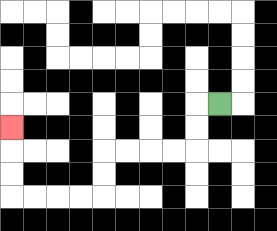{'start': '[9, 4]', 'end': '[0, 5]', 'path_directions': 'L,D,D,L,L,L,L,D,D,L,L,L,L,U,U,U', 'path_coordinates': '[[9, 4], [8, 4], [8, 5], [8, 6], [7, 6], [6, 6], [5, 6], [4, 6], [4, 7], [4, 8], [3, 8], [2, 8], [1, 8], [0, 8], [0, 7], [0, 6], [0, 5]]'}